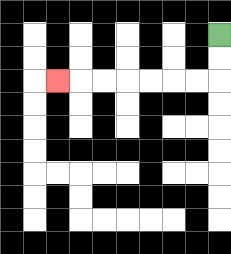{'start': '[9, 1]', 'end': '[2, 3]', 'path_directions': 'D,D,L,L,L,L,L,L,L', 'path_coordinates': '[[9, 1], [9, 2], [9, 3], [8, 3], [7, 3], [6, 3], [5, 3], [4, 3], [3, 3], [2, 3]]'}